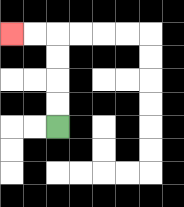{'start': '[2, 5]', 'end': '[0, 1]', 'path_directions': 'U,U,U,U,L,L', 'path_coordinates': '[[2, 5], [2, 4], [2, 3], [2, 2], [2, 1], [1, 1], [0, 1]]'}